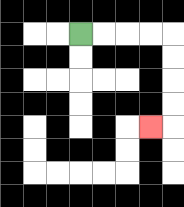{'start': '[3, 1]', 'end': '[6, 5]', 'path_directions': 'R,R,R,R,D,D,D,D,L', 'path_coordinates': '[[3, 1], [4, 1], [5, 1], [6, 1], [7, 1], [7, 2], [7, 3], [7, 4], [7, 5], [6, 5]]'}